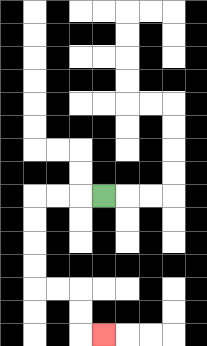{'start': '[4, 8]', 'end': '[4, 14]', 'path_directions': 'L,L,L,D,D,D,D,R,R,D,D,R', 'path_coordinates': '[[4, 8], [3, 8], [2, 8], [1, 8], [1, 9], [1, 10], [1, 11], [1, 12], [2, 12], [3, 12], [3, 13], [3, 14], [4, 14]]'}